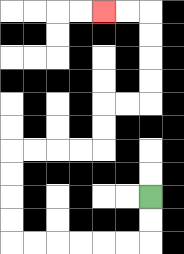{'start': '[6, 8]', 'end': '[4, 0]', 'path_directions': 'D,D,L,L,L,L,L,L,U,U,U,U,R,R,R,R,U,U,R,R,U,U,U,U,L,L', 'path_coordinates': '[[6, 8], [6, 9], [6, 10], [5, 10], [4, 10], [3, 10], [2, 10], [1, 10], [0, 10], [0, 9], [0, 8], [0, 7], [0, 6], [1, 6], [2, 6], [3, 6], [4, 6], [4, 5], [4, 4], [5, 4], [6, 4], [6, 3], [6, 2], [6, 1], [6, 0], [5, 0], [4, 0]]'}